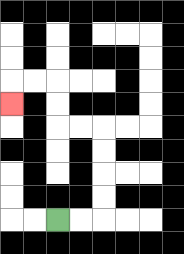{'start': '[2, 9]', 'end': '[0, 4]', 'path_directions': 'R,R,U,U,U,U,L,L,U,U,L,L,D', 'path_coordinates': '[[2, 9], [3, 9], [4, 9], [4, 8], [4, 7], [4, 6], [4, 5], [3, 5], [2, 5], [2, 4], [2, 3], [1, 3], [0, 3], [0, 4]]'}